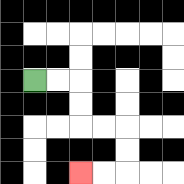{'start': '[1, 3]', 'end': '[3, 7]', 'path_directions': 'R,R,D,D,R,R,D,D,L,L', 'path_coordinates': '[[1, 3], [2, 3], [3, 3], [3, 4], [3, 5], [4, 5], [5, 5], [5, 6], [5, 7], [4, 7], [3, 7]]'}